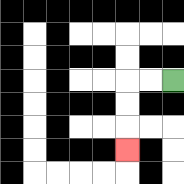{'start': '[7, 3]', 'end': '[5, 6]', 'path_directions': 'L,L,D,D,D', 'path_coordinates': '[[7, 3], [6, 3], [5, 3], [5, 4], [5, 5], [5, 6]]'}